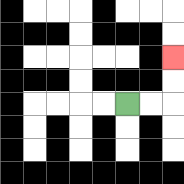{'start': '[5, 4]', 'end': '[7, 2]', 'path_directions': 'R,R,U,U', 'path_coordinates': '[[5, 4], [6, 4], [7, 4], [7, 3], [7, 2]]'}